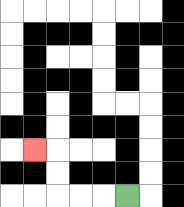{'start': '[5, 8]', 'end': '[1, 6]', 'path_directions': 'L,L,L,U,U,L', 'path_coordinates': '[[5, 8], [4, 8], [3, 8], [2, 8], [2, 7], [2, 6], [1, 6]]'}